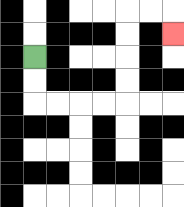{'start': '[1, 2]', 'end': '[7, 1]', 'path_directions': 'D,D,R,R,R,R,U,U,U,U,R,R,D', 'path_coordinates': '[[1, 2], [1, 3], [1, 4], [2, 4], [3, 4], [4, 4], [5, 4], [5, 3], [5, 2], [5, 1], [5, 0], [6, 0], [7, 0], [7, 1]]'}